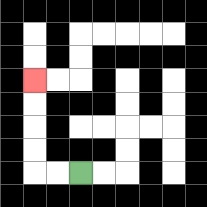{'start': '[3, 7]', 'end': '[1, 3]', 'path_directions': 'L,L,U,U,U,U', 'path_coordinates': '[[3, 7], [2, 7], [1, 7], [1, 6], [1, 5], [1, 4], [1, 3]]'}